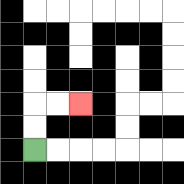{'start': '[1, 6]', 'end': '[3, 4]', 'path_directions': 'U,U,R,R', 'path_coordinates': '[[1, 6], [1, 5], [1, 4], [2, 4], [3, 4]]'}